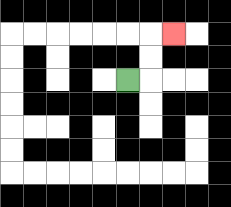{'start': '[5, 3]', 'end': '[7, 1]', 'path_directions': 'R,U,U,R', 'path_coordinates': '[[5, 3], [6, 3], [6, 2], [6, 1], [7, 1]]'}